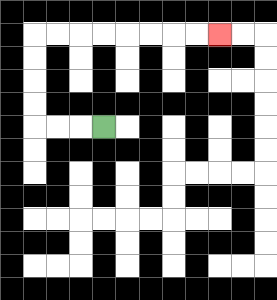{'start': '[4, 5]', 'end': '[9, 1]', 'path_directions': 'L,L,L,U,U,U,U,R,R,R,R,R,R,R,R', 'path_coordinates': '[[4, 5], [3, 5], [2, 5], [1, 5], [1, 4], [1, 3], [1, 2], [1, 1], [2, 1], [3, 1], [4, 1], [5, 1], [6, 1], [7, 1], [8, 1], [9, 1]]'}